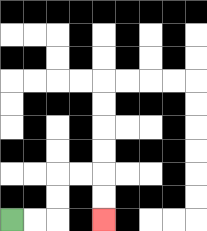{'start': '[0, 9]', 'end': '[4, 9]', 'path_directions': 'R,R,U,U,R,R,D,D', 'path_coordinates': '[[0, 9], [1, 9], [2, 9], [2, 8], [2, 7], [3, 7], [4, 7], [4, 8], [4, 9]]'}